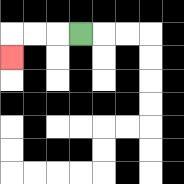{'start': '[3, 1]', 'end': '[0, 2]', 'path_directions': 'L,L,L,D', 'path_coordinates': '[[3, 1], [2, 1], [1, 1], [0, 1], [0, 2]]'}